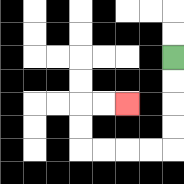{'start': '[7, 2]', 'end': '[5, 4]', 'path_directions': 'D,D,D,D,L,L,L,L,U,U,R,R', 'path_coordinates': '[[7, 2], [7, 3], [7, 4], [7, 5], [7, 6], [6, 6], [5, 6], [4, 6], [3, 6], [3, 5], [3, 4], [4, 4], [5, 4]]'}